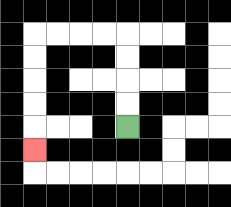{'start': '[5, 5]', 'end': '[1, 6]', 'path_directions': 'U,U,U,U,L,L,L,L,D,D,D,D,D', 'path_coordinates': '[[5, 5], [5, 4], [5, 3], [5, 2], [5, 1], [4, 1], [3, 1], [2, 1], [1, 1], [1, 2], [1, 3], [1, 4], [1, 5], [1, 6]]'}